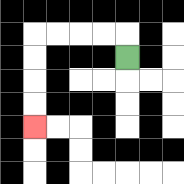{'start': '[5, 2]', 'end': '[1, 5]', 'path_directions': 'U,L,L,L,L,D,D,D,D', 'path_coordinates': '[[5, 2], [5, 1], [4, 1], [3, 1], [2, 1], [1, 1], [1, 2], [1, 3], [1, 4], [1, 5]]'}